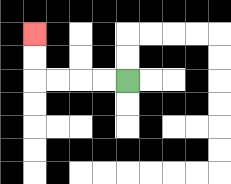{'start': '[5, 3]', 'end': '[1, 1]', 'path_directions': 'L,L,L,L,U,U', 'path_coordinates': '[[5, 3], [4, 3], [3, 3], [2, 3], [1, 3], [1, 2], [1, 1]]'}